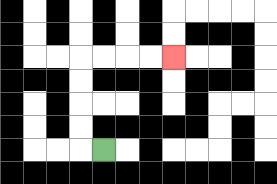{'start': '[4, 6]', 'end': '[7, 2]', 'path_directions': 'L,U,U,U,U,R,R,R,R', 'path_coordinates': '[[4, 6], [3, 6], [3, 5], [3, 4], [3, 3], [3, 2], [4, 2], [5, 2], [6, 2], [7, 2]]'}